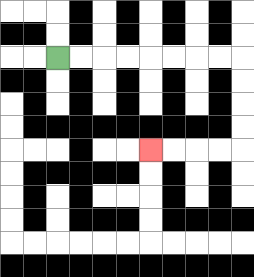{'start': '[2, 2]', 'end': '[6, 6]', 'path_directions': 'R,R,R,R,R,R,R,R,D,D,D,D,L,L,L,L', 'path_coordinates': '[[2, 2], [3, 2], [4, 2], [5, 2], [6, 2], [7, 2], [8, 2], [9, 2], [10, 2], [10, 3], [10, 4], [10, 5], [10, 6], [9, 6], [8, 6], [7, 6], [6, 6]]'}